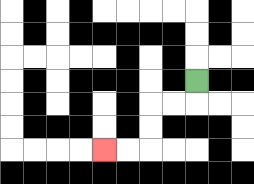{'start': '[8, 3]', 'end': '[4, 6]', 'path_directions': 'D,L,L,D,D,L,L', 'path_coordinates': '[[8, 3], [8, 4], [7, 4], [6, 4], [6, 5], [6, 6], [5, 6], [4, 6]]'}